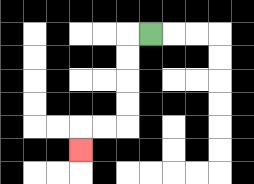{'start': '[6, 1]', 'end': '[3, 6]', 'path_directions': 'L,D,D,D,D,L,L,D', 'path_coordinates': '[[6, 1], [5, 1], [5, 2], [5, 3], [5, 4], [5, 5], [4, 5], [3, 5], [3, 6]]'}